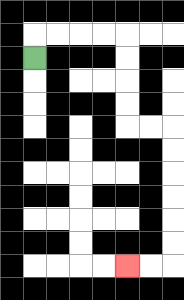{'start': '[1, 2]', 'end': '[5, 11]', 'path_directions': 'U,R,R,R,R,D,D,D,D,R,R,D,D,D,D,D,D,L,L', 'path_coordinates': '[[1, 2], [1, 1], [2, 1], [3, 1], [4, 1], [5, 1], [5, 2], [5, 3], [5, 4], [5, 5], [6, 5], [7, 5], [7, 6], [7, 7], [7, 8], [7, 9], [7, 10], [7, 11], [6, 11], [5, 11]]'}